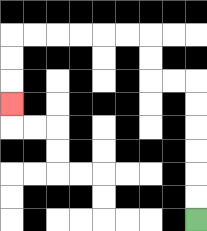{'start': '[8, 9]', 'end': '[0, 4]', 'path_directions': 'U,U,U,U,U,U,L,L,U,U,L,L,L,L,L,L,D,D,D', 'path_coordinates': '[[8, 9], [8, 8], [8, 7], [8, 6], [8, 5], [8, 4], [8, 3], [7, 3], [6, 3], [6, 2], [6, 1], [5, 1], [4, 1], [3, 1], [2, 1], [1, 1], [0, 1], [0, 2], [0, 3], [0, 4]]'}